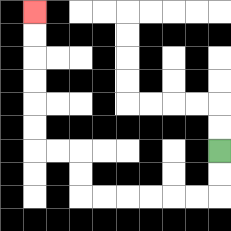{'start': '[9, 6]', 'end': '[1, 0]', 'path_directions': 'D,D,L,L,L,L,L,L,U,U,L,L,U,U,U,U,U,U', 'path_coordinates': '[[9, 6], [9, 7], [9, 8], [8, 8], [7, 8], [6, 8], [5, 8], [4, 8], [3, 8], [3, 7], [3, 6], [2, 6], [1, 6], [1, 5], [1, 4], [1, 3], [1, 2], [1, 1], [1, 0]]'}